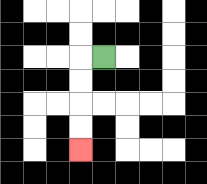{'start': '[4, 2]', 'end': '[3, 6]', 'path_directions': 'L,D,D,D,D', 'path_coordinates': '[[4, 2], [3, 2], [3, 3], [3, 4], [3, 5], [3, 6]]'}